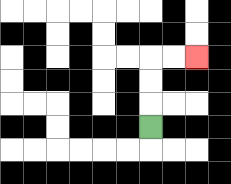{'start': '[6, 5]', 'end': '[8, 2]', 'path_directions': 'U,U,U,R,R', 'path_coordinates': '[[6, 5], [6, 4], [6, 3], [6, 2], [7, 2], [8, 2]]'}